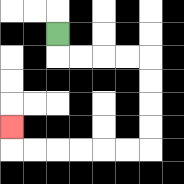{'start': '[2, 1]', 'end': '[0, 5]', 'path_directions': 'D,R,R,R,R,D,D,D,D,L,L,L,L,L,L,U', 'path_coordinates': '[[2, 1], [2, 2], [3, 2], [4, 2], [5, 2], [6, 2], [6, 3], [6, 4], [6, 5], [6, 6], [5, 6], [4, 6], [3, 6], [2, 6], [1, 6], [0, 6], [0, 5]]'}